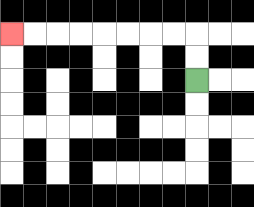{'start': '[8, 3]', 'end': '[0, 1]', 'path_directions': 'U,U,L,L,L,L,L,L,L,L', 'path_coordinates': '[[8, 3], [8, 2], [8, 1], [7, 1], [6, 1], [5, 1], [4, 1], [3, 1], [2, 1], [1, 1], [0, 1]]'}